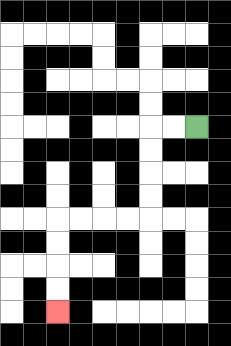{'start': '[8, 5]', 'end': '[2, 13]', 'path_directions': 'L,L,D,D,D,D,L,L,L,L,D,D,D,D', 'path_coordinates': '[[8, 5], [7, 5], [6, 5], [6, 6], [6, 7], [6, 8], [6, 9], [5, 9], [4, 9], [3, 9], [2, 9], [2, 10], [2, 11], [2, 12], [2, 13]]'}